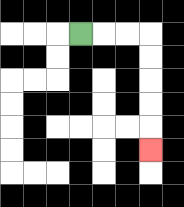{'start': '[3, 1]', 'end': '[6, 6]', 'path_directions': 'R,R,R,D,D,D,D,D', 'path_coordinates': '[[3, 1], [4, 1], [5, 1], [6, 1], [6, 2], [6, 3], [6, 4], [6, 5], [6, 6]]'}